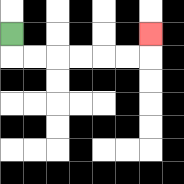{'start': '[0, 1]', 'end': '[6, 1]', 'path_directions': 'D,R,R,R,R,R,R,U', 'path_coordinates': '[[0, 1], [0, 2], [1, 2], [2, 2], [3, 2], [4, 2], [5, 2], [6, 2], [6, 1]]'}